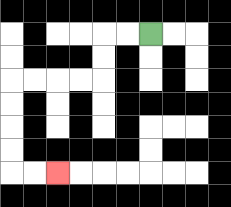{'start': '[6, 1]', 'end': '[2, 7]', 'path_directions': 'L,L,D,D,L,L,L,L,D,D,D,D,R,R', 'path_coordinates': '[[6, 1], [5, 1], [4, 1], [4, 2], [4, 3], [3, 3], [2, 3], [1, 3], [0, 3], [0, 4], [0, 5], [0, 6], [0, 7], [1, 7], [2, 7]]'}